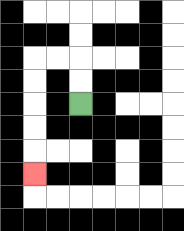{'start': '[3, 4]', 'end': '[1, 7]', 'path_directions': 'U,U,L,L,D,D,D,D,D', 'path_coordinates': '[[3, 4], [3, 3], [3, 2], [2, 2], [1, 2], [1, 3], [1, 4], [1, 5], [1, 6], [1, 7]]'}